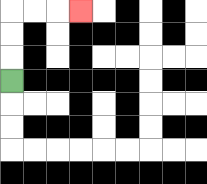{'start': '[0, 3]', 'end': '[3, 0]', 'path_directions': 'U,U,U,R,R,R', 'path_coordinates': '[[0, 3], [0, 2], [0, 1], [0, 0], [1, 0], [2, 0], [3, 0]]'}